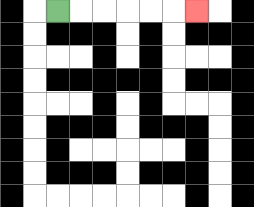{'start': '[2, 0]', 'end': '[8, 0]', 'path_directions': 'R,R,R,R,R,R', 'path_coordinates': '[[2, 0], [3, 0], [4, 0], [5, 0], [6, 0], [7, 0], [8, 0]]'}